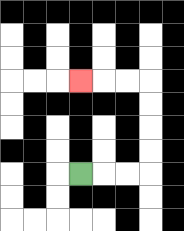{'start': '[3, 7]', 'end': '[3, 3]', 'path_directions': 'R,R,R,U,U,U,U,L,L,L', 'path_coordinates': '[[3, 7], [4, 7], [5, 7], [6, 7], [6, 6], [6, 5], [6, 4], [6, 3], [5, 3], [4, 3], [3, 3]]'}